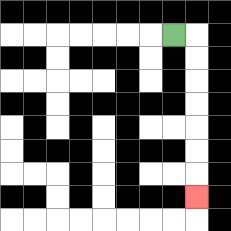{'start': '[7, 1]', 'end': '[8, 8]', 'path_directions': 'R,D,D,D,D,D,D,D', 'path_coordinates': '[[7, 1], [8, 1], [8, 2], [8, 3], [8, 4], [8, 5], [8, 6], [8, 7], [8, 8]]'}